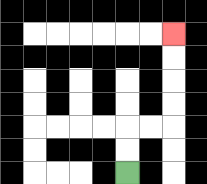{'start': '[5, 7]', 'end': '[7, 1]', 'path_directions': 'U,U,R,R,U,U,U,U', 'path_coordinates': '[[5, 7], [5, 6], [5, 5], [6, 5], [7, 5], [7, 4], [7, 3], [7, 2], [7, 1]]'}